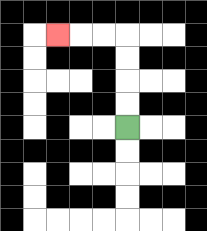{'start': '[5, 5]', 'end': '[2, 1]', 'path_directions': 'U,U,U,U,L,L,L', 'path_coordinates': '[[5, 5], [5, 4], [5, 3], [5, 2], [5, 1], [4, 1], [3, 1], [2, 1]]'}